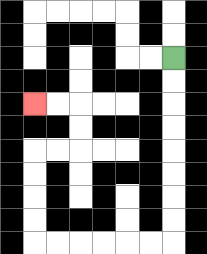{'start': '[7, 2]', 'end': '[1, 4]', 'path_directions': 'D,D,D,D,D,D,D,D,L,L,L,L,L,L,U,U,U,U,R,R,U,U,L,L', 'path_coordinates': '[[7, 2], [7, 3], [7, 4], [7, 5], [7, 6], [7, 7], [7, 8], [7, 9], [7, 10], [6, 10], [5, 10], [4, 10], [3, 10], [2, 10], [1, 10], [1, 9], [1, 8], [1, 7], [1, 6], [2, 6], [3, 6], [3, 5], [3, 4], [2, 4], [1, 4]]'}